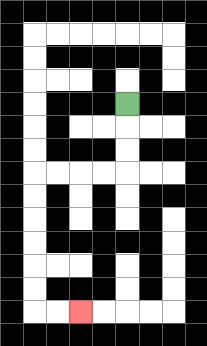{'start': '[5, 4]', 'end': '[3, 13]', 'path_directions': 'D,D,D,L,L,L,L,D,D,D,D,D,D,R,R', 'path_coordinates': '[[5, 4], [5, 5], [5, 6], [5, 7], [4, 7], [3, 7], [2, 7], [1, 7], [1, 8], [1, 9], [1, 10], [1, 11], [1, 12], [1, 13], [2, 13], [3, 13]]'}